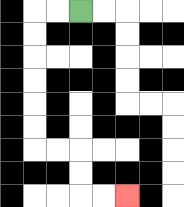{'start': '[3, 0]', 'end': '[5, 8]', 'path_directions': 'L,L,D,D,D,D,D,D,R,R,D,D,R,R', 'path_coordinates': '[[3, 0], [2, 0], [1, 0], [1, 1], [1, 2], [1, 3], [1, 4], [1, 5], [1, 6], [2, 6], [3, 6], [3, 7], [3, 8], [4, 8], [5, 8]]'}